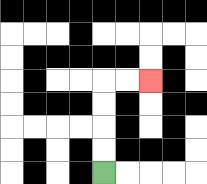{'start': '[4, 7]', 'end': '[6, 3]', 'path_directions': 'U,U,U,U,R,R', 'path_coordinates': '[[4, 7], [4, 6], [4, 5], [4, 4], [4, 3], [5, 3], [6, 3]]'}